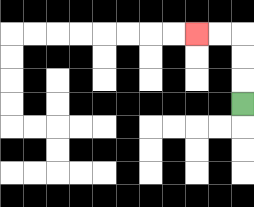{'start': '[10, 4]', 'end': '[8, 1]', 'path_directions': 'U,U,U,L,L', 'path_coordinates': '[[10, 4], [10, 3], [10, 2], [10, 1], [9, 1], [8, 1]]'}